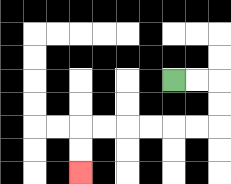{'start': '[7, 3]', 'end': '[3, 7]', 'path_directions': 'R,R,D,D,L,L,L,L,L,L,D,D', 'path_coordinates': '[[7, 3], [8, 3], [9, 3], [9, 4], [9, 5], [8, 5], [7, 5], [6, 5], [5, 5], [4, 5], [3, 5], [3, 6], [3, 7]]'}